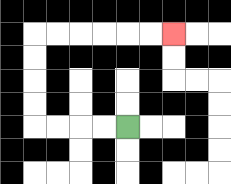{'start': '[5, 5]', 'end': '[7, 1]', 'path_directions': 'L,L,L,L,U,U,U,U,R,R,R,R,R,R', 'path_coordinates': '[[5, 5], [4, 5], [3, 5], [2, 5], [1, 5], [1, 4], [1, 3], [1, 2], [1, 1], [2, 1], [3, 1], [4, 1], [5, 1], [6, 1], [7, 1]]'}